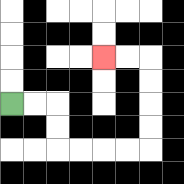{'start': '[0, 4]', 'end': '[4, 2]', 'path_directions': 'R,R,D,D,R,R,R,R,U,U,U,U,L,L', 'path_coordinates': '[[0, 4], [1, 4], [2, 4], [2, 5], [2, 6], [3, 6], [4, 6], [5, 6], [6, 6], [6, 5], [6, 4], [6, 3], [6, 2], [5, 2], [4, 2]]'}